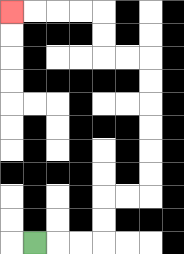{'start': '[1, 10]', 'end': '[0, 0]', 'path_directions': 'R,R,R,U,U,R,R,U,U,U,U,U,U,L,L,U,U,L,L,L,L', 'path_coordinates': '[[1, 10], [2, 10], [3, 10], [4, 10], [4, 9], [4, 8], [5, 8], [6, 8], [6, 7], [6, 6], [6, 5], [6, 4], [6, 3], [6, 2], [5, 2], [4, 2], [4, 1], [4, 0], [3, 0], [2, 0], [1, 0], [0, 0]]'}